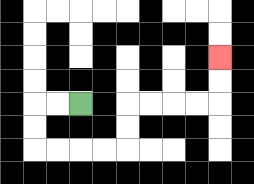{'start': '[3, 4]', 'end': '[9, 2]', 'path_directions': 'L,L,D,D,R,R,R,R,U,U,R,R,R,R,U,U', 'path_coordinates': '[[3, 4], [2, 4], [1, 4], [1, 5], [1, 6], [2, 6], [3, 6], [4, 6], [5, 6], [5, 5], [5, 4], [6, 4], [7, 4], [8, 4], [9, 4], [9, 3], [9, 2]]'}